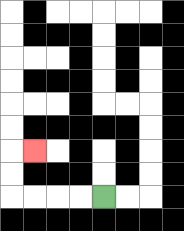{'start': '[4, 8]', 'end': '[1, 6]', 'path_directions': 'L,L,L,L,U,U,R', 'path_coordinates': '[[4, 8], [3, 8], [2, 8], [1, 8], [0, 8], [0, 7], [0, 6], [1, 6]]'}